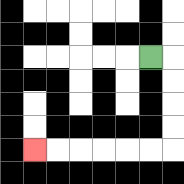{'start': '[6, 2]', 'end': '[1, 6]', 'path_directions': 'R,D,D,D,D,L,L,L,L,L,L', 'path_coordinates': '[[6, 2], [7, 2], [7, 3], [7, 4], [7, 5], [7, 6], [6, 6], [5, 6], [4, 6], [3, 6], [2, 6], [1, 6]]'}